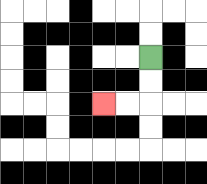{'start': '[6, 2]', 'end': '[4, 4]', 'path_directions': 'D,D,L,L', 'path_coordinates': '[[6, 2], [6, 3], [6, 4], [5, 4], [4, 4]]'}